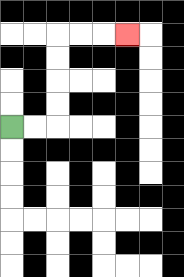{'start': '[0, 5]', 'end': '[5, 1]', 'path_directions': 'R,R,U,U,U,U,R,R,R', 'path_coordinates': '[[0, 5], [1, 5], [2, 5], [2, 4], [2, 3], [2, 2], [2, 1], [3, 1], [4, 1], [5, 1]]'}